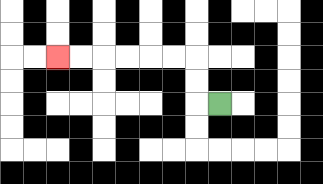{'start': '[9, 4]', 'end': '[2, 2]', 'path_directions': 'L,U,U,L,L,L,L,L,L', 'path_coordinates': '[[9, 4], [8, 4], [8, 3], [8, 2], [7, 2], [6, 2], [5, 2], [4, 2], [3, 2], [2, 2]]'}